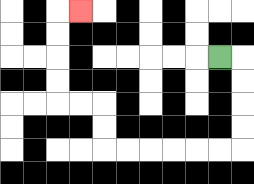{'start': '[9, 2]', 'end': '[3, 0]', 'path_directions': 'R,D,D,D,D,L,L,L,L,L,L,U,U,L,L,U,U,U,U,R', 'path_coordinates': '[[9, 2], [10, 2], [10, 3], [10, 4], [10, 5], [10, 6], [9, 6], [8, 6], [7, 6], [6, 6], [5, 6], [4, 6], [4, 5], [4, 4], [3, 4], [2, 4], [2, 3], [2, 2], [2, 1], [2, 0], [3, 0]]'}